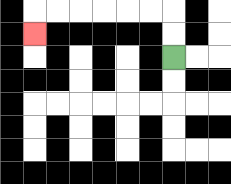{'start': '[7, 2]', 'end': '[1, 1]', 'path_directions': 'U,U,L,L,L,L,L,L,D', 'path_coordinates': '[[7, 2], [7, 1], [7, 0], [6, 0], [5, 0], [4, 0], [3, 0], [2, 0], [1, 0], [1, 1]]'}